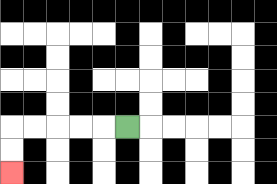{'start': '[5, 5]', 'end': '[0, 7]', 'path_directions': 'L,L,L,L,L,D,D', 'path_coordinates': '[[5, 5], [4, 5], [3, 5], [2, 5], [1, 5], [0, 5], [0, 6], [0, 7]]'}